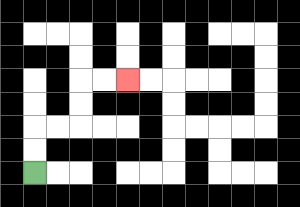{'start': '[1, 7]', 'end': '[5, 3]', 'path_directions': 'U,U,R,R,U,U,R,R', 'path_coordinates': '[[1, 7], [1, 6], [1, 5], [2, 5], [3, 5], [3, 4], [3, 3], [4, 3], [5, 3]]'}